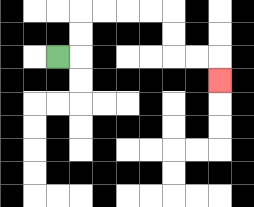{'start': '[2, 2]', 'end': '[9, 3]', 'path_directions': 'R,U,U,R,R,R,R,D,D,R,R,D', 'path_coordinates': '[[2, 2], [3, 2], [3, 1], [3, 0], [4, 0], [5, 0], [6, 0], [7, 0], [7, 1], [7, 2], [8, 2], [9, 2], [9, 3]]'}